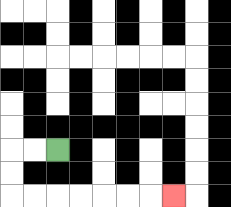{'start': '[2, 6]', 'end': '[7, 8]', 'path_directions': 'L,L,D,D,R,R,R,R,R,R,R', 'path_coordinates': '[[2, 6], [1, 6], [0, 6], [0, 7], [0, 8], [1, 8], [2, 8], [3, 8], [4, 8], [5, 8], [6, 8], [7, 8]]'}